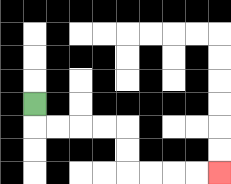{'start': '[1, 4]', 'end': '[9, 7]', 'path_directions': 'D,R,R,R,R,D,D,R,R,R,R', 'path_coordinates': '[[1, 4], [1, 5], [2, 5], [3, 5], [4, 5], [5, 5], [5, 6], [5, 7], [6, 7], [7, 7], [8, 7], [9, 7]]'}